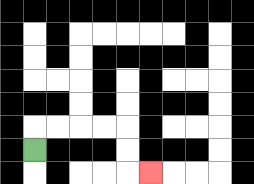{'start': '[1, 6]', 'end': '[6, 7]', 'path_directions': 'U,R,R,R,R,D,D,R', 'path_coordinates': '[[1, 6], [1, 5], [2, 5], [3, 5], [4, 5], [5, 5], [5, 6], [5, 7], [6, 7]]'}